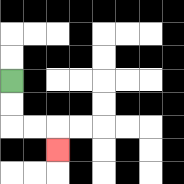{'start': '[0, 3]', 'end': '[2, 6]', 'path_directions': 'D,D,R,R,D', 'path_coordinates': '[[0, 3], [0, 4], [0, 5], [1, 5], [2, 5], [2, 6]]'}